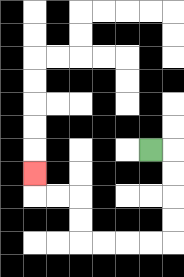{'start': '[6, 6]', 'end': '[1, 7]', 'path_directions': 'R,D,D,D,D,L,L,L,L,U,U,L,L,U', 'path_coordinates': '[[6, 6], [7, 6], [7, 7], [7, 8], [7, 9], [7, 10], [6, 10], [5, 10], [4, 10], [3, 10], [3, 9], [3, 8], [2, 8], [1, 8], [1, 7]]'}